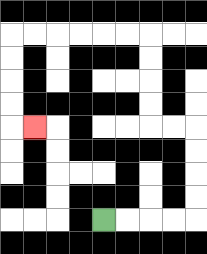{'start': '[4, 9]', 'end': '[1, 5]', 'path_directions': 'R,R,R,R,U,U,U,U,L,L,U,U,U,U,L,L,L,L,L,L,D,D,D,D,R', 'path_coordinates': '[[4, 9], [5, 9], [6, 9], [7, 9], [8, 9], [8, 8], [8, 7], [8, 6], [8, 5], [7, 5], [6, 5], [6, 4], [6, 3], [6, 2], [6, 1], [5, 1], [4, 1], [3, 1], [2, 1], [1, 1], [0, 1], [0, 2], [0, 3], [0, 4], [0, 5], [1, 5]]'}